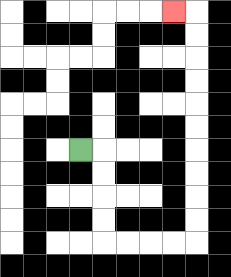{'start': '[3, 6]', 'end': '[7, 0]', 'path_directions': 'R,D,D,D,D,R,R,R,R,U,U,U,U,U,U,U,U,U,U,L', 'path_coordinates': '[[3, 6], [4, 6], [4, 7], [4, 8], [4, 9], [4, 10], [5, 10], [6, 10], [7, 10], [8, 10], [8, 9], [8, 8], [8, 7], [8, 6], [8, 5], [8, 4], [8, 3], [8, 2], [8, 1], [8, 0], [7, 0]]'}